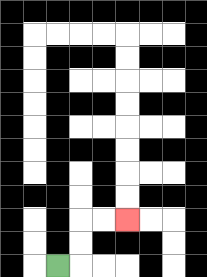{'start': '[2, 11]', 'end': '[5, 9]', 'path_directions': 'R,U,U,R,R', 'path_coordinates': '[[2, 11], [3, 11], [3, 10], [3, 9], [4, 9], [5, 9]]'}